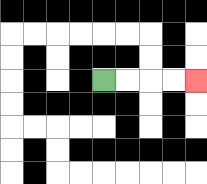{'start': '[4, 3]', 'end': '[8, 3]', 'path_directions': 'R,R,R,R', 'path_coordinates': '[[4, 3], [5, 3], [6, 3], [7, 3], [8, 3]]'}